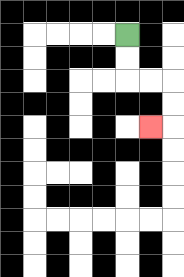{'start': '[5, 1]', 'end': '[6, 5]', 'path_directions': 'D,D,R,R,D,D,L', 'path_coordinates': '[[5, 1], [5, 2], [5, 3], [6, 3], [7, 3], [7, 4], [7, 5], [6, 5]]'}